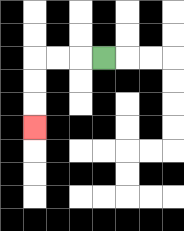{'start': '[4, 2]', 'end': '[1, 5]', 'path_directions': 'L,L,L,D,D,D', 'path_coordinates': '[[4, 2], [3, 2], [2, 2], [1, 2], [1, 3], [1, 4], [1, 5]]'}